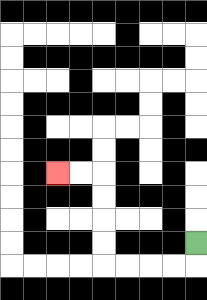{'start': '[8, 10]', 'end': '[2, 7]', 'path_directions': 'D,L,L,L,L,U,U,U,U,L,L', 'path_coordinates': '[[8, 10], [8, 11], [7, 11], [6, 11], [5, 11], [4, 11], [4, 10], [4, 9], [4, 8], [4, 7], [3, 7], [2, 7]]'}